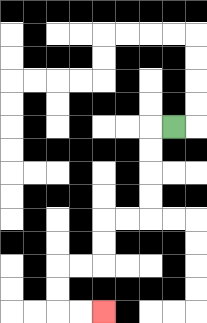{'start': '[7, 5]', 'end': '[4, 13]', 'path_directions': 'L,D,D,D,D,L,L,D,D,L,L,D,D,R,R', 'path_coordinates': '[[7, 5], [6, 5], [6, 6], [6, 7], [6, 8], [6, 9], [5, 9], [4, 9], [4, 10], [4, 11], [3, 11], [2, 11], [2, 12], [2, 13], [3, 13], [4, 13]]'}